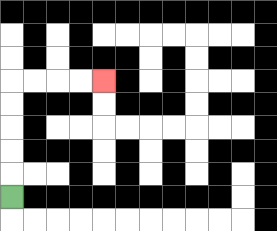{'start': '[0, 8]', 'end': '[4, 3]', 'path_directions': 'U,U,U,U,U,R,R,R,R', 'path_coordinates': '[[0, 8], [0, 7], [0, 6], [0, 5], [0, 4], [0, 3], [1, 3], [2, 3], [3, 3], [4, 3]]'}